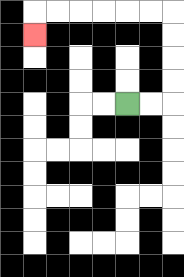{'start': '[5, 4]', 'end': '[1, 1]', 'path_directions': 'R,R,U,U,U,U,L,L,L,L,L,L,D', 'path_coordinates': '[[5, 4], [6, 4], [7, 4], [7, 3], [7, 2], [7, 1], [7, 0], [6, 0], [5, 0], [4, 0], [3, 0], [2, 0], [1, 0], [1, 1]]'}